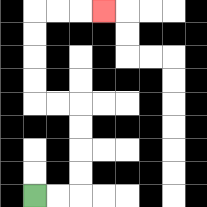{'start': '[1, 8]', 'end': '[4, 0]', 'path_directions': 'R,R,U,U,U,U,L,L,U,U,U,U,R,R,R', 'path_coordinates': '[[1, 8], [2, 8], [3, 8], [3, 7], [3, 6], [3, 5], [3, 4], [2, 4], [1, 4], [1, 3], [1, 2], [1, 1], [1, 0], [2, 0], [3, 0], [4, 0]]'}